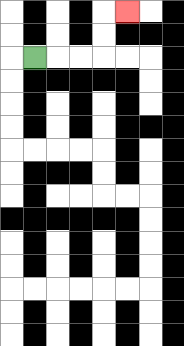{'start': '[1, 2]', 'end': '[5, 0]', 'path_directions': 'R,R,R,U,U,R', 'path_coordinates': '[[1, 2], [2, 2], [3, 2], [4, 2], [4, 1], [4, 0], [5, 0]]'}